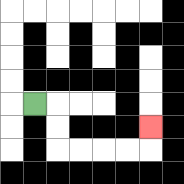{'start': '[1, 4]', 'end': '[6, 5]', 'path_directions': 'R,D,D,R,R,R,R,U', 'path_coordinates': '[[1, 4], [2, 4], [2, 5], [2, 6], [3, 6], [4, 6], [5, 6], [6, 6], [6, 5]]'}